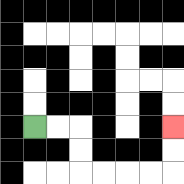{'start': '[1, 5]', 'end': '[7, 5]', 'path_directions': 'R,R,D,D,R,R,R,R,U,U', 'path_coordinates': '[[1, 5], [2, 5], [3, 5], [3, 6], [3, 7], [4, 7], [5, 7], [6, 7], [7, 7], [7, 6], [7, 5]]'}